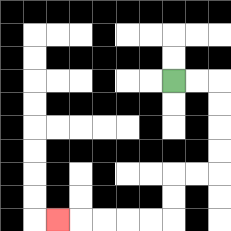{'start': '[7, 3]', 'end': '[2, 9]', 'path_directions': 'R,R,D,D,D,D,L,L,D,D,L,L,L,L,L', 'path_coordinates': '[[7, 3], [8, 3], [9, 3], [9, 4], [9, 5], [9, 6], [9, 7], [8, 7], [7, 7], [7, 8], [7, 9], [6, 9], [5, 9], [4, 9], [3, 9], [2, 9]]'}